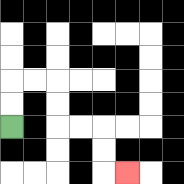{'start': '[0, 5]', 'end': '[5, 7]', 'path_directions': 'U,U,R,R,D,D,R,R,D,D,R', 'path_coordinates': '[[0, 5], [0, 4], [0, 3], [1, 3], [2, 3], [2, 4], [2, 5], [3, 5], [4, 5], [4, 6], [4, 7], [5, 7]]'}